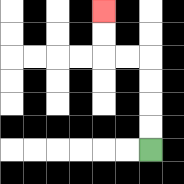{'start': '[6, 6]', 'end': '[4, 0]', 'path_directions': 'U,U,U,U,L,L,U,U', 'path_coordinates': '[[6, 6], [6, 5], [6, 4], [6, 3], [6, 2], [5, 2], [4, 2], [4, 1], [4, 0]]'}